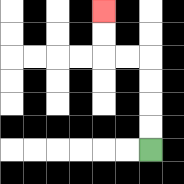{'start': '[6, 6]', 'end': '[4, 0]', 'path_directions': 'U,U,U,U,L,L,U,U', 'path_coordinates': '[[6, 6], [6, 5], [6, 4], [6, 3], [6, 2], [5, 2], [4, 2], [4, 1], [4, 0]]'}